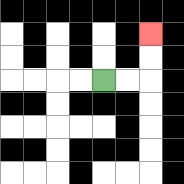{'start': '[4, 3]', 'end': '[6, 1]', 'path_directions': 'R,R,U,U', 'path_coordinates': '[[4, 3], [5, 3], [6, 3], [6, 2], [6, 1]]'}